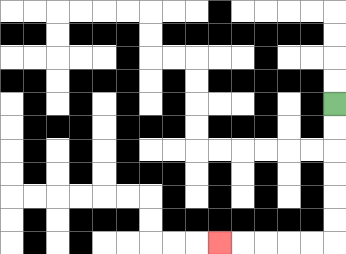{'start': '[14, 4]', 'end': '[9, 10]', 'path_directions': 'D,D,D,D,D,D,L,L,L,L,L', 'path_coordinates': '[[14, 4], [14, 5], [14, 6], [14, 7], [14, 8], [14, 9], [14, 10], [13, 10], [12, 10], [11, 10], [10, 10], [9, 10]]'}